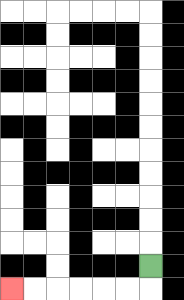{'start': '[6, 11]', 'end': '[0, 12]', 'path_directions': 'D,L,L,L,L,L,L', 'path_coordinates': '[[6, 11], [6, 12], [5, 12], [4, 12], [3, 12], [2, 12], [1, 12], [0, 12]]'}